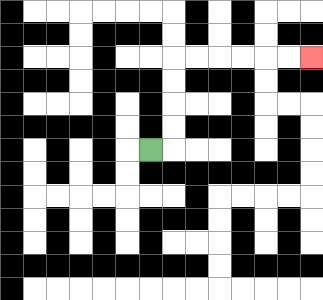{'start': '[6, 6]', 'end': '[13, 2]', 'path_directions': 'R,U,U,U,U,R,R,R,R,R,R', 'path_coordinates': '[[6, 6], [7, 6], [7, 5], [7, 4], [7, 3], [7, 2], [8, 2], [9, 2], [10, 2], [11, 2], [12, 2], [13, 2]]'}